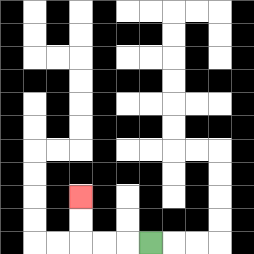{'start': '[6, 10]', 'end': '[3, 8]', 'path_directions': 'L,L,L,U,U', 'path_coordinates': '[[6, 10], [5, 10], [4, 10], [3, 10], [3, 9], [3, 8]]'}